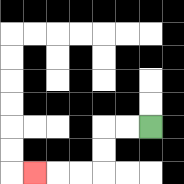{'start': '[6, 5]', 'end': '[1, 7]', 'path_directions': 'L,L,D,D,L,L,L', 'path_coordinates': '[[6, 5], [5, 5], [4, 5], [4, 6], [4, 7], [3, 7], [2, 7], [1, 7]]'}